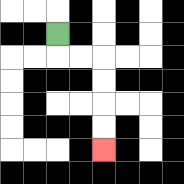{'start': '[2, 1]', 'end': '[4, 6]', 'path_directions': 'D,R,R,D,D,D,D', 'path_coordinates': '[[2, 1], [2, 2], [3, 2], [4, 2], [4, 3], [4, 4], [4, 5], [4, 6]]'}